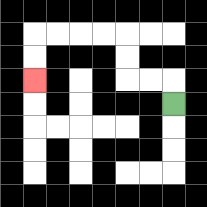{'start': '[7, 4]', 'end': '[1, 3]', 'path_directions': 'U,L,L,U,U,L,L,L,L,D,D', 'path_coordinates': '[[7, 4], [7, 3], [6, 3], [5, 3], [5, 2], [5, 1], [4, 1], [3, 1], [2, 1], [1, 1], [1, 2], [1, 3]]'}